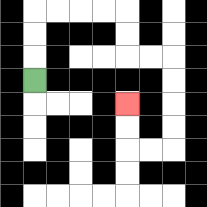{'start': '[1, 3]', 'end': '[5, 4]', 'path_directions': 'U,U,U,R,R,R,R,D,D,R,R,D,D,D,D,L,L,U,U', 'path_coordinates': '[[1, 3], [1, 2], [1, 1], [1, 0], [2, 0], [3, 0], [4, 0], [5, 0], [5, 1], [5, 2], [6, 2], [7, 2], [7, 3], [7, 4], [7, 5], [7, 6], [6, 6], [5, 6], [5, 5], [5, 4]]'}